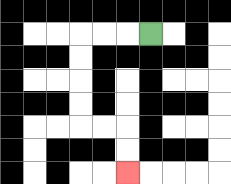{'start': '[6, 1]', 'end': '[5, 7]', 'path_directions': 'L,L,L,D,D,D,D,R,R,D,D', 'path_coordinates': '[[6, 1], [5, 1], [4, 1], [3, 1], [3, 2], [3, 3], [3, 4], [3, 5], [4, 5], [5, 5], [5, 6], [5, 7]]'}